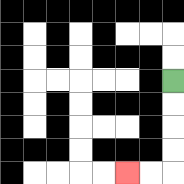{'start': '[7, 3]', 'end': '[5, 7]', 'path_directions': 'D,D,D,D,L,L', 'path_coordinates': '[[7, 3], [7, 4], [7, 5], [7, 6], [7, 7], [6, 7], [5, 7]]'}